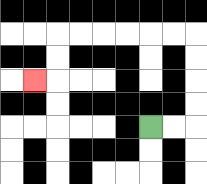{'start': '[6, 5]', 'end': '[1, 3]', 'path_directions': 'R,R,U,U,U,U,L,L,L,L,L,L,D,D,L', 'path_coordinates': '[[6, 5], [7, 5], [8, 5], [8, 4], [8, 3], [8, 2], [8, 1], [7, 1], [6, 1], [5, 1], [4, 1], [3, 1], [2, 1], [2, 2], [2, 3], [1, 3]]'}